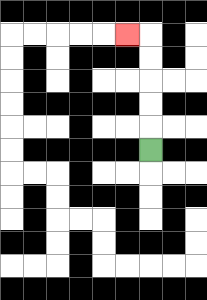{'start': '[6, 6]', 'end': '[5, 1]', 'path_directions': 'U,U,U,U,U,L', 'path_coordinates': '[[6, 6], [6, 5], [6, 4], [6, 3], [6, 2], [6, 1], [5, 1]]'}